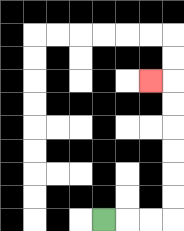{'start': '[4, 9]', 'end': '[6, 3]', 'path_directions': 'R,R,R,U,U,U,U,U,U,L', 'path_coordinates': '[[4, 9], [5, 9], [6, 9], [7, 9], [7, 8], [7, 7], [7, 6], [7, 5], [7, 4], [7, 3], [6, 3]]'}